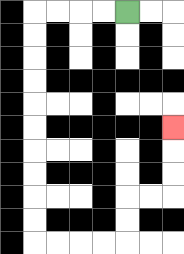{'start': '[5, 0]', 'end': '[7, 5]', 'path_directions': 'L,L,L,L,D,D,D,D,D,D,D,D,D,D,R,R,R,R,U,U,R,R,U,U,U', 'path_coordinates': '[[5, 0], [4, 0], [3, 0], [2, 0], [1, 0], [1, 1], [1, 2], [1, 3], [1, 4], [1, 5], [1, 6], [1, 7], [1, 8], [1, 9], [1, 10], [2, 10], [3, 10], [4, 10], [5, 10], [5, 9], [5, 8], [6, 8], [7, 8], [7, 7], [7, 6], [7, 5]]'}